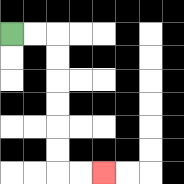{'start': '[0, 1]', 'end': '[4, 7]', 'path_directions': 'R,R,D,D,D,D,D,D,R,R', 'path_coordinates': '[[0, 1], [1, 1], [2, 1], [2, 2], [2, 3], [2, 4], [2, 5], [2, 6], [2, 7], [3, 7], [4, 7]]'}